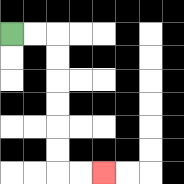{'start': '[0, 1]', 'end': '[4, 7]', 'path_directions': 'R,R,D,D,D,D,D,D,R,R', 'path_coordinates': '[[0, 1], [1, 1], [2, 1], [2, 2], [2, 3], [2, 4], [2, 5], [2, 6], [2, 7], [3, 7], [4, 7]]'}